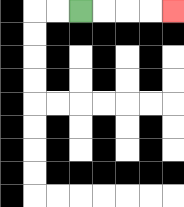{'start': '[3, 0]', 'end': '[7, 0]', 'path_directions': 'R,R,R,R', 'path_coordinates': '[[3, 0], [4, 0], [5, 0], [6, 0], [7, 0]]'}